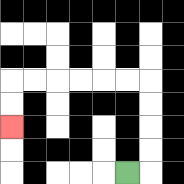{'start': '[5, 7]', 'end': '[0, 5]', 'path_directions': 'R,U,U,U,U,L,L,L,L,L,L,D,D', 'path_coordinates': '[[5, 7], [6, 7], [6, 6], [6, 5], [6, 4], [6, 3], [5, 3], [4, 3], [3, 3], [2, 3], [1, 3], [0, 3], [0, 4], [0, 5]]'}